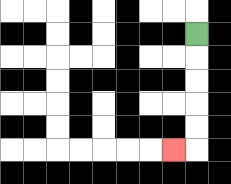{'start': '[8, 1]', 'end': '[7, 6]', 'path_directions': 'D,D,D,D,D,L', 'path_coordinates': '[[8, 1], [8, 2], [8, 3], [8, 4], [8, 5], [8, 6], [7, 6]]'}